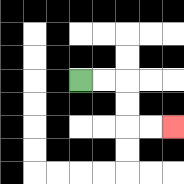{'start': '[3, 3]', 'end': '[7, 5]', 'path_directions': 'R,R,D,D,R,R', 'path_coordinates': '[[3, 3], [4, 3], [5, 3], [5, 4], [5, 5], [6, 5], [7, 5]]'}